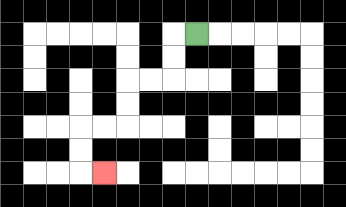{'start': '[8, 1]', 'end': '[4, 7]', 'path_directions': 'L,D,D,L,L,D,D,L,L,D,D,R', 'path_coordinates': '[[8, 1], [7, 1], [7, 2], [7, 3], [6, 3], [5, 3], [5, 4], [5, 5], [4, 5], [3, 5], [3, 6], [3, 7], [4, 7]]'}